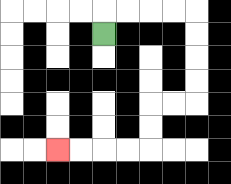{'start': '[4, 1]', 'end': '[2, 6]', 'path_directions': 'U,R,R,R,R,D,D,D,D,L,L,D,D,L,L,L,L', 'path_coordinates': '[[4, 1], [4, 0], [5, 0], [6, 0], [7, 0], [8, 0], [8, 1], [8, 2], [8, 3], [8, 4], [7, 4], [6, 4], [6, 5], [6, 6], [5, 6], [4, 6], [3, 6], [2, 6]]'}